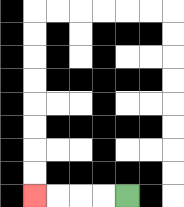{'start': '[5, 8]', 'end': '[1, 8]', 'path_directions': 'L,L,L,L', 'path_coordinates': '[[5, 8], [4, 8], [3, 8], [2, 8], [1, 8]]'}